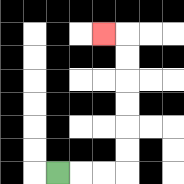{'start': '[2, 7]', 'end': '[4, 1]', 'path_directions': 'R,R,R,U,U,U,U,U,U,L', 'path_coordinates': '[[2, 7], [3, 7], [4, 7], [5, 7], [5, 6], [5, 5], [5, 4], [5, 3], [5, 2], [5, 1], [4, 1]]'}